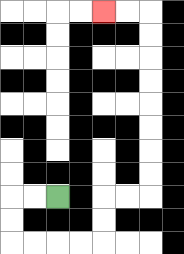{'start': '[2, 8]', 'end': '[4, 0]', 'path_directions': 'L,L,D,D,R,R,R,R,U,U,R,R,U,U,U,U,U,U,U,U,L,L', 'path_coordinates': '[[2, 8], [1, 8], [0, 8], [0, 9], [0, 10], [1, 10], [2, 10], [3, 10], [4, 10], [4, 9], [4, 8], [5, 8], [6, 8], [6, 7], [6, 6], [6, 5], [6, 4], [6, 3], [6, 2], [6, 1], [6, 0], [5, 0], [4, 0]]'}